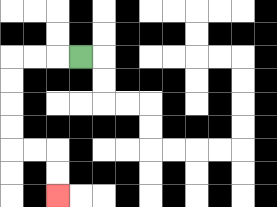{'start': '[3, 2]', 'end': '[2, 8]', 'path_directions': 'L,L,L,D,D,D,D,R,R,D,D', 'path_coordinates': '[[3, 2], [2, 2], [1, 2], [0, 2], [0, 3], [0, 4], [0, 5], [0, 6], [1, 6], [2, 6], [2, 7], [2, 8]]'}